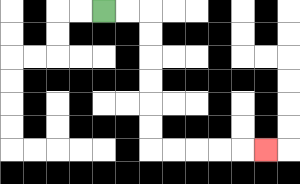{'start': '[4, 0]', 'end': '[11, 6]', 'path_directions': 'R,R,D,D,D,D,D,D,R,R,R,R,R', 'path_coordinates': '[[4, 0], [5, 0], [6, 0], [6, 1], [6, 2], [6, 3], [6, 4], [6, 5], [6, 6], [7, 6], [8, 6], [9, 6], [10, 6], [11, 6]]'}